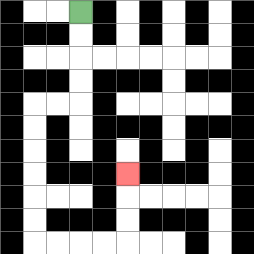{'start': '[3, 0]', 'end': '[5, 7]', 'path_directions': 'D,D,D,D,L,L,D,D,D,D,D,D,R,R,R,R,U,U,U', 'path_coordinates': '[[3, 0], [3, 1], [3, 2], [3, 3], [3, 4], [2, 4], [1, 4], [1, 5], [1, 6], [1, 7], [1, 8], [1, 9], [1, 10], [2, 10], [3, 10], [4, 10], [5, 10], [5, 9], [5, 8], [5, 7]]'}